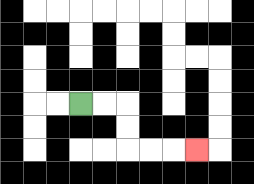{'start': '[3, 4]', 'end': '[8, 6]', 'path_directions': 'R,R,D,D,R,R,R', 'path_coordinates': '[[3, 4], [4, 4], [5, 4], [5, 5], [5, 6], [6, 6], [7, 6], [8, 6]]'}